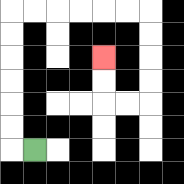{'start': '[1, 6]', 'end': '[4, 2]', 'path_directions': 'L,U,U,U,U,U,U,R,R,R,R,R,R,D,D,D,D,L,L,U,U', 'path_coordinates': '[[1, 6], [0, 6], [0, 5], [0, 4], [0, 3], [0, 2], [0, 1], [0, 0], [1, 0], [2, 0], [3, 0], [4, 0], [5, 0], [6, 0], [6, 1], [6, 2], [6, 3], [6, 4], [5, 4], [4, 4], [4, 3], [4, 2]]'}